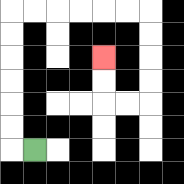{'start': '[1, 6]', 'end': '[4, 2]', 'path_directions': 'L,U,U,U,U,U,U,R,R,R,R,R,R,D,D,D,D,L,L,U,U', 'path_coordinates': '[[1, 6], [0, 6], [0, 5], [0, 4], [0, 3], [0, 2], [0, 1], [0, 0], [1, 0], [2, 0], [3, 0], [4, 0], [5, 0], [6, 0], [6, 1], [6, 2], [6, 3], [6, 4], [5, 4], [4, 4], [4, 3], [4, 2]]'}